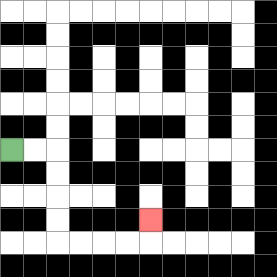{'start': '[0, 6]', 'end': '[6, 9]', 'path_directions': 'R,R,D,D,D,D,R,R,R,R,U', 'path_coordinates': '[[0, 6], [1, 6], [2, 6], [2, 7], [2, 8], [2, 9], [2, 10], [3, 10], [4, 10], [5, 10], [6, 10], [6, 9]]'}